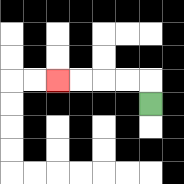{'start': '[6, 4]', 'end': '[2, 3]', 'path_directions': 'U,L,L,L,L', 'path_coordinates': '[[6, 4], [6, 3], [5, 3], [4, 3], [3, 3], [2, 3]]'}